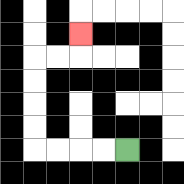{'start': '[5, 6]', 'end': '[3, 1]', 'path_directions': 'L,L,L,L,U,U,U,U,R,R,U', 'path_coordinates': '[[5, 6], [4, 6], [3, 6], [2, 6], [1, 6], [1, 5], [1, 4], [1, 3], [1, 2], [2, 2], [3, 2], [3, 1]]'}